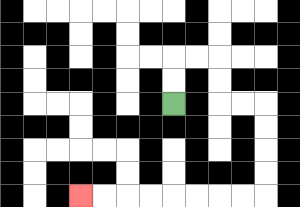{'start': '[7, 4]', 'end': '[3, 8]', 'path_directions': 'U,U,R,R,D,D,R,R,D,D,D,D,L,L,L,L,L,L,L,L', 'path_coordinates': '[[7, 4], [7, 3], [7, 2], [8, 2], [9, 2], [9, 3], [9, 4], [10, 4], [11, 4], [11, 5], [11, 6], [11, 7], [11, 8], [10, 8], [9, 8], [8, 8], [7, 8], [6, 8], [5, 8], [4, 8], [3, 8]]'}